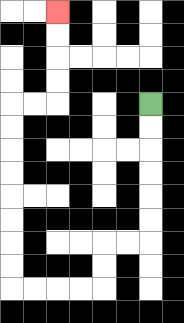{'start': '[6, 4]', 'end': '[2, 0]', 'path_directions': 'D,D,D,D,D,D,L,L,D,D,L,L,L,L,U,U,U,U,U,U,U,U,R,R,U,U,U,U', 'path_coordinates': '[[6, 4], [6, 5], [6, 6], [6, 7], [6, 8], [6, 9], [6, 10], [5, 10], [4, 10], [4, 11], [4, 12], [3, 12], [2, 12], [1, 12], [0, 12], [0, 11], [0, 10], [0, 9], [0, 8], [0, 7], [0, 6], [0, 5], [0, 4], [1, 4], [2, 4], [2, 3], [2, 2], [2, 1], [2, 0]]'}